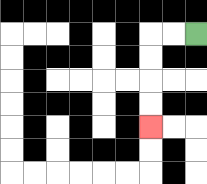{'start': '[8, 1]', 'end': '[6, 5]', 'path_directions': 'L,L,D,D,D,D', 'path_coordinates': '[[8, 1], [7, 1], [6, 1], [6, 2], [6, 3], [6, 4], [6, 5]]'}